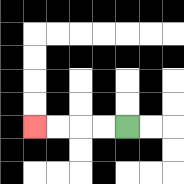{'start': '[5, 5]', 'end': '[1, 5]', 'path_directions': 'L,L,L,L', 'path_coordinates': '[[5, 5], [4, 5], [3, 5], [2, 5], [1, 5]]'}